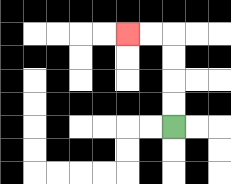{'start': '[7, 5]', 'end': '[5, 1]', 'path_directions': 'U,U,U,U,L,L', 'path_coordinates': '[[7, 5], [7, 4], [7, 3], [7, 2], [7, 1], [6, 1], [5, 1]]'}